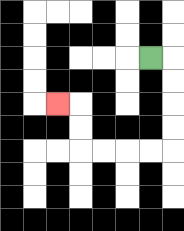{'start': '[6, 2]', 'end': '[2, 4]', 'path_directions': 'R,D,D,D,D,L,L,L,L,U,U,L', 'path_coordinates': '[[6, 2], [7, 2], [7, 3], [7, 4], [7, 5], [7, 6], [6, 6], [5, 6], [4, 6], [3, 6], [3, 5], [3, 4], [2, 4]]'}